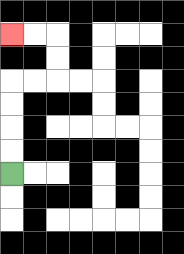{'start': '[0, 7]', 'end': '[0, 1]', 'path_directions': 'U,U,U,U,R,R,U,U,L,L', 'path_coordinates': '[[0, 7], [0, 6], [0, 5], [0, 4], [0, 3], [1, 3], [2, 3], [2, 2], [2, 1], [1, 1], [0, 1]]'}